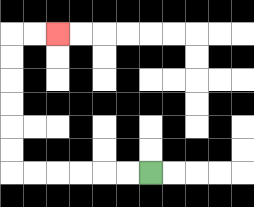{'start': '[6, 7]', 'end': '[2, 1]', 'path_directions': 'L,L,L,L,L,L,U,U,U,U,U,U,R,R', 'path_coordinates': '[[6, 7], [5, 7], [4, 7], [3, 7], [2, 7], [1, 7], [0, 7], [0, 6], [0, 5], [0, 4], [0, 3], [0, 2], [0, 1], [1, 1], [2, 1]]'}